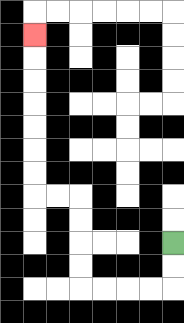{'start': '[7, 10]', 'end': '[1, 1]', 'path_directions': 'D,D,L,L,L,L,U,U,U,U,L,L,U,U,U,U,U,U,U', 'path_coordinates': '[[7, 10], [7, 11], [7, 12], [6, 12], [5, 12], [4, 12], [3, 12], [3, 11], [3, 10], [3, 9], [3, 8], [2, 8], [1, 8], [1, 7], [1, 6], [1, 5], [1, 4], [1, 3], [1, 2], [1, 1]]'}